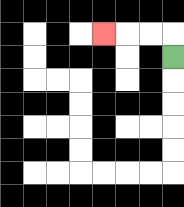{'start': '[7, 2]', 'end': '[4, 1]', 'path_directions': 'U,L,L,L', 'path_coordinates': '[[7, 2], [7, 1], [6, 1], [5, 1], [4, 1]]'}